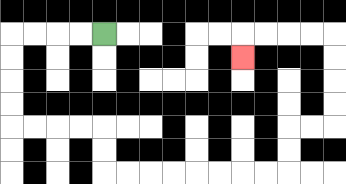{'start': '[4, 1]', 'end': '[10, 2]', 'path_directions': 'L,L,L,L,D,D,D,D,R,R,R,R,D,D,R,R,R,R,R,R,R,R,U,U,R,R,U,U,U,U,L,L,L,L,D', 'path_coordinates': '[[4, 1], [3, 1], [2, 1], [1, 1], [0, 1], [0, 2], [0, 3], [0, 4], [0, 5], [1, 5], [2, 5], [3, 5], [4, 5], [4, 6], [4, 7], [5, 7], [6, 7], [7, 7], [8, 7], [9, 7], [10, 7], [11, 7], [12, 7], [12, 6], [12, 5], [13, 5], [14, 5], [14, 4], [14, 3], [14, 2], [14, 1], [13, 1], [12, 1], [11, 1], [10, 1], [10, 2]]'}